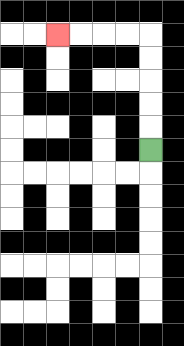{'start': '[6, 6]', 'end': '[2, 1]', 'path_directions': 'U,U,U,U,U,L,L,L,L', 'path_coordinates': '[[6, 6], [6, 5], [6, 4], [6, 3], [6, 2], [6, 1], [5, 1], [4, 1], [3, 1], [2, 1]]'}